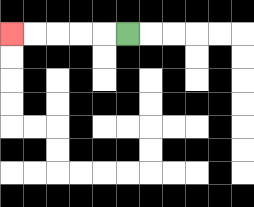{'start': '[5, 1]', 'end': '[0, 1]', 'path_directions': 'L,L,L,L,L', 'path_coordinates': '[[5, 1], [4, 1], [3, 1], [2, 1], [1, 1], [0, 1]]'}